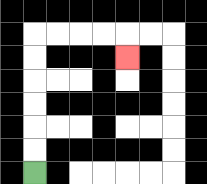{'start': '[1, 7]', 'end': '[5, 2]', 'path_directions': 'U,U,U,U,U,U,R,R,R,R,D', 'path_coordinates': '[[1, 7], [1, 6], [1, 5], [1, 4], [1, 3], [1, 2], [1, 1], [2, 1], [3, 1], [4, 1], [5, 1], [5, 2]]'}